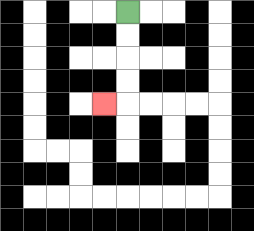{'start': '[5, 0]', 'end': '[4, 4]', 'path_directions': 'D,D,D,D,L', 'path_coordinates': '[[5, 0], [5, 1], [5, 2], [5, 3], [5, 4], [4, 4]]'}